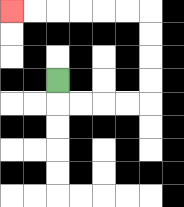{'start': '[2, 3]', 'end': '[0, 0]', 'path_directions': 'D,R,R,R,R,U,U,U,U,L,L,L,L,L,L', 'path_coordinates': '[[2, 3], [2, 4], [3, 4], [4, 4], [5, 4], [6, 4], [6, 3], [6, 2], [6, 1], [6, 0], [5, 0], [4, 0], [3, 0], [2, 0], [1, 0], [0, 0]]'}